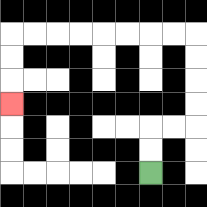{'start': '[6, 7]', 'end': '[0, 4]', 'path_directions': 'U,U,R,R,U,U,U,U,L,L,L,L,L,L,L,L,D,D,D', 'path_coordinates': '[[6, 7], [6, 6], [6, 5], [7, 5], [8, 5], [8, 4], [8, 3], [8, 2], [8, 1], [7, 1], [6, 1], [5, 1], [4, 1], [3, 1], [2, 1], [1, 1], [0, 1], [0, 2], [0, 3], [0, 4]]'}